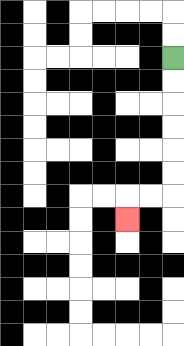{'start': '[7, 2]', 'end': '[5, 9]', 'path_directions': 'D,D,D,D,D,D,L,L,D', 'path_coordinates': '[[7, 2], [7, 3], [7, 4], [7, 5], [7, 6], [7, 7], [7, 8], [6, 8], [5, 8], [5, 9]]'}